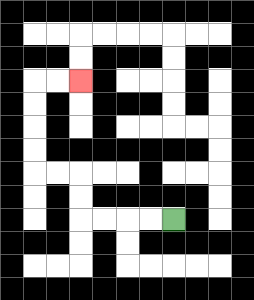{'start': '[7, 9]', 'end': '[3, 3]', 'path_directions': 'L,L,L,L,U,U,L,L,U,U,U,U,R,R', 'path_coordinates': '[[7, 9], [6, 9], [5, 9], [4, 9], [3, 9], [3, 8], [3, 7], [2, 7], [1, 7], [1, 6], [1, 5], [1, 4], [1, 3], [2, 3], [3, 3]]'}